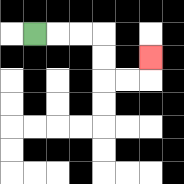{'start': '[1, 1]', 'end': '[6, 2]', 'path_directions': 'R,R,R,D,D,R,R,U', 'path_coordinates': '[[1, 1], [2, 1], [3, 1], [4, 1], [4, 2], [4, 3], [5, 3], [6, 3], [6, 2]]'}